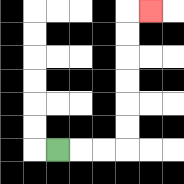{'start': '[2, 6]', 'end': '[6, 0]', 'path_directions': 'R,R,R,U,U,U,U,U,U,R', 'path_coordinates': '[[2, 6], [3, 6], [4, 6], [5, 6], [5, 5], [5, 4], [5, 3], [5, 2], [5, 1], [5, 0], [6, 0]]'}